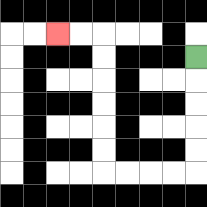{'start': '[8, 2]', 'end': '[2, 1]', 'path_directions': 'D,D,D,D,D,L,L,L,L,U,U,U,U,U,U,L,L', 'path_coordinates': '[[8, 2], [8, 3], [8, 4], [8, 5], [8, 6], [8, 7], [7, 7], [6, 7], [5, 7], [4, 7], [4, 6], [4, 5], [4, 4], [4, 3], [4, 2], [4, 1], [3, 1], [2, 1]]'}